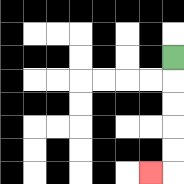{'start': '[7, 2]', 'end': '[6, 7]', 'path_directions': 'D,D,D,D,D,L', 'path_coordinates': '[[7, 2], [7, 3], [7, 4], [7, 5], [7, 6], [7, 7], [6, 7]]'}